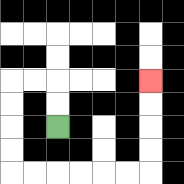{'start': '[2, 5]', 'end': '[6, 3]', 'path_directions': 'U,U,L,L,D,D,D,D,R,R,R,R,R,R,U,U,U,U', 'path_coordinates': '[[2, 5], [2, 4], [2, 3], [1, 3], [0, 3], [0, 4], [0, 5], [0, 6], [0, 7], [1, 7], [2, 7], [3, 7], [4, 7], [5, 7], [6, 7], [6, 6], [6, 5], [6, 4], [6, 3]]'}